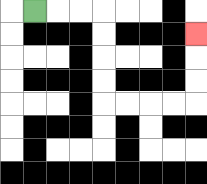{'start': '[1, 0]', 'end': '[8, 1]', 'path_directions': 'R,R,R,D,D,D,D,R,R,R,R,U,U,U', 'path_coordinates': '[[1, 0], [2, 0], [3, 0], [4, 0], [4, 1], [4, 2], [4, 3], [4, 4], [5, 4], [6, 4], [7, 4], [8, 4], [8, 3], [8, 2], [8, 1]]'}